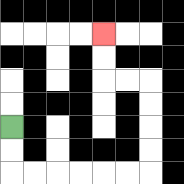{'start': '[0, 5]', 'end': '[4, 1]', 'path_directions': 'D,D,R,R,R,R,R,R,U,U,U,U,L,L,U,U', 'path_coordinates': '[[0, 5], [0, 6], [0, 7], [1, 7], [2, 7], [3, 7], [4, 7], [5, 7], [6, 7], [6, 6], [6, 5], [6, 4], [6, 3], [5, 3], [4, 3], [4, 2], [4, 1]]'}